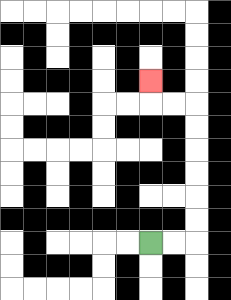{'start': '[6, 10]', 'end': '[6, 3]', 'path_directions': 'R,R,U,U,U,U,U,U,L,L,U', 'path_coordinates': '[[6, 10], [7, 10], [8, 10], [8, 9], [8, 8], [8, 7], [8, 6], [8, 5], [8, 4], [7, 4], [6, 4], [6, 3]]'}